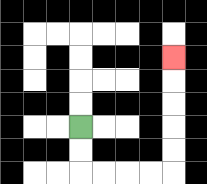{'start': '[3, 5]', 'end': '[7, 2]', 'path_directions': 'D,D,R,R,R,R,U,U,U,U,U', 'path_coordinates': '[[3, 5], [3, 6], [3, 7], [4, 7], [5, 7], [6, 7], [7, 7], [7, 6], [7, 5], [7, 4], [7, 3], [7, 2]]'}